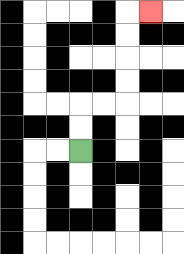{'start': '[3, 6]', 'end': '[6, 0]', 'path_directions': 'U,U,R,R,U,U,U,U,R', 'path_coordinates': '[[3, 6], [3, 5], [3, 4], [4, 4], [5, 4], [5, 3], [5, 2], [5, 1], [5, 0], [6, 0]]'}